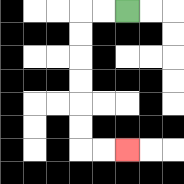{'start': '[5, 0]', 'end': '[5, 6]', 'path_directions': 'L,L,D,D,D,D,D,D,R,R', 'path_coordinates': '[[5, 0], [4, 0], [3, 0], [3, 1], [3, 2], [3, 3], [3, 4], [3, 5], [3, 6], [4, 6], [5, 6]]'}